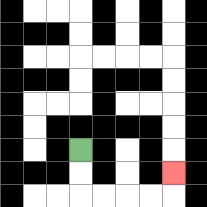{'start': '[3, 6]', 'end': '[7, 7]', 'path_directions': 'D,D,R,R,R,R,U', 'path_coordinates': '[[3, 6], [3, 7], [3, 8], [4, 8], [5, 8], [6, 8], [7, 8], [7, 7]]'}